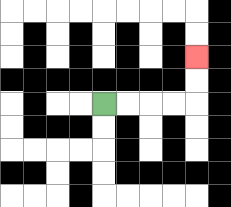{'start': '[4, 4]', 'end': '[8, 2]', 'path_directions': 'R,R,R,R,U,U', 'path_coordinates': '[[4, 4], [5, 4], [6, 4], [7, 4], [8, 4], [8, 3], [8, 2]]'}